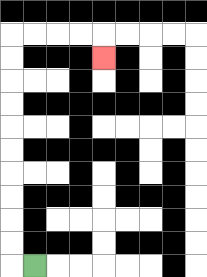{'start': '[1, 11]', 'end': '[4, 2]', 'path_directions': 'L,U,U,U,U,U,U,U,U,U,U,R,R,R,R,D', 'path_coordinates': '[[1, 11], [0, 11], [0, 10], [0, 9], [0, 8], [0, 7], [0, 6], [0, 5], [0, 4], [0, 3], [0, 2], [0, 1], [1, 1], [2, 1], [3, 1], [4, 1], [4, 2]]'}